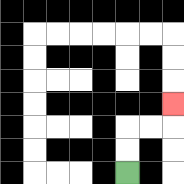{'start': '[5, 7]', 'end': '[7, 4]', 'path_directions': 'U,U,R,R,U', 'path_coordinates': '[[5, 7], [5, 6], [5, 5], [6, 5], [7, 5], [7, 4]]'}